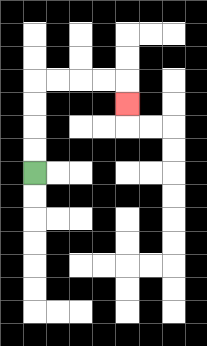{'start': '[1, 7]', 'end': '[5, 4]', 'path_directions': 'U,U,U,U,R,R,R,R,D', 'path_coordinates': '[[1, 7], [1, 6], [1, 5], [1, 4], [1, 3], [2, 3], [3, 3], [4, 3], [5, 3], [5, 4]]'}